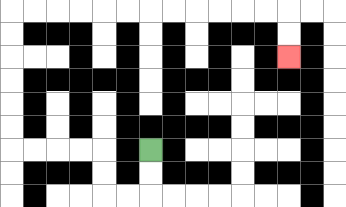{'start': '[6, 6]', 'end': '[12, 2]', 'path_directions': 'D,D,L,L,U,U,L,L,L,L,U,U,U,U,U,U,R,R,R,R,R,R,R,R,R,R,R,R,D,D', 'path_coordinates': '[[6, 6], [6, 7], [6, 8], [5, 8], [4, 8], [4, 7], [4, 6], [3, 6], [2, 6], [1, 6], [0, 6], [0, 5], [0, 4], [0, 3], [0, 2], [0, 1], [0, 0], [1, 0], [2, 0], [3, 0], [4, 0], [5, 0], [6, 0], [7, 0], [8, 0], [9, 0], [10, 0], [11, 0], [12, 0], [12, 1], [12, 2]]'}